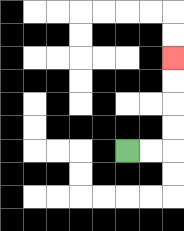{'start': '[5, 6]', 'end': '[7, 2]', 'path_directions': 'R,R,U,U,U,U', 'path_coordinates': '[[5, 6], [6, 6], [7, 6], [7, 5], [7, 4], [7, 3], [7, 2]]'}